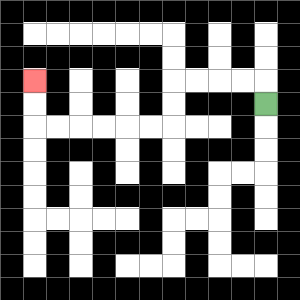{'start': '[11, 4]', 'end': '[1, 3]', 'path_directions': 'U,L,L,L,L,D,D,L,L,L,L,L,L,U,U', 'path_coordinates': '[[11, 4], [11, 3], [10, 3], [9, 3], [8, 3], [7, 3], [7, 4], [7, 5], [6, 5], [5, 5], [4, 5], [3, 5], [2, 5], [1, 5], [1, 4], [1, 3]]'}